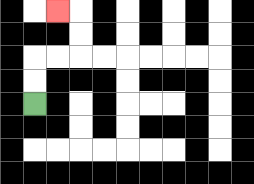{'start': '[1, 4]', 'end': '[2, 0]', 'path_directions': 'U,U,R,R,U,U,L', 'path_coordinates': '[[1, 4], [1, 3], [1, 2], [2, 2], [3, 2], [3, 1], [3, 0], [2, 0]]'}